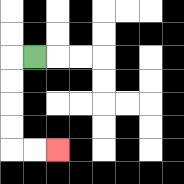{'start': '[1, 2]', 'end': '[2, 6]', 'path_directions': 'L,D,D,D,D,R,R', 'path_coordinates': '[[1, 2], [0, 2], [0, 3], [0, 4], [0, 5], [0, 6], [1, 6], [2, 6]]'}